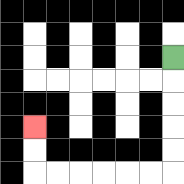{'start': '[7, 2]', 'end': '[1, 5]', 'path_directions': 'D,D,D,D,D,L,L,L,L,L,L,U,U', 'path_coordinates': '[[7, 2], [7, 3], [7, 4], [7, 5], [7, 6], [7, 7], [6, 7], [5, 7], [4, 7], [3, 7], [2, 7], [1, 7], [1, 6], [1, 5]]'}